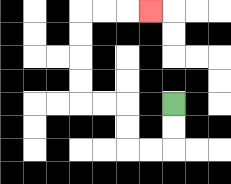{'start': '[7, 4]', 'end': '[6, 0]', 'path_directions': 'D,D,L,L,U,U,L,L,U,U,U,U,R,R,R', 'path_coordinates': '[[7, 4], [7, 5], [7, 6], [6, 6], [5, 6], [5, 5], [5, 4], [4, 4], [3, 4], [3, 3], [3, 2], [3, 1], [3, 0], [4, 0], [5, 0], [6, 0]]'}